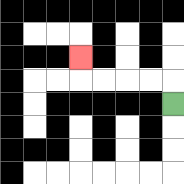{'start': '[7, 4]', 'end': '[3, 2]', 'path_directions': 'U,L,L,L,L,U', 'path_coordinates': '[[7, 4], [7, 3], [6, 3], [5, 3], [4, 3], [3, 3], [3, 2]]'}